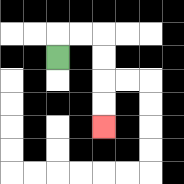{'start': '[2, 2]', 'end': '[4, 5]', 'path_directions': 'U,R,R,D,D,D,D', 'path_coordinates': '[[2, 2], [2, 1], [3, 1], [4, 1], [4, 2], [4, 3], [4, 4], [4, 5]]'}